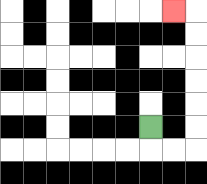{'start': '[6, 5]', 'end': '[7, 0]', 'path_directions': 'D,R,R,U,U,U,U,U,U,L', 'path_coordinates': '[[6, 5], [6, 6], [7, 6], [8, 6], [8, 5], [8, 4], [8, 3], [8, 2], [8, 1], [8, 0], [7, 0]]'}